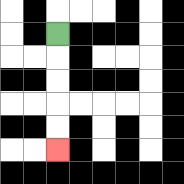{'start': '[2, 1]', 'end': '[2, 6]', 'path_directions': 'D,D,D,D,D', 'path_coordinates': '[[2, 1], [2, 2], [2, 3], [2, 4], [2, 5], [2, 6]]'}